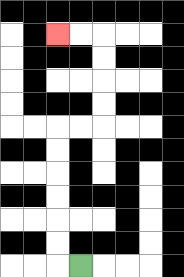{'start': '[3, 11]', 'end': '[2, 1]', 'path_directions': 'L,U,U,U,U,U,U,R,R,U,U,U,U,L,L', 'path_coordinates': '[[3, 11], [2, 11], [2, 10], [2, 9], [2, 8], [2, 7], [2, 6], [2, 5], [3, 5], [4, 5], [4, 4], [4, 3], [4, 2], [4, 1], [3, 1], [2, 1]]'}